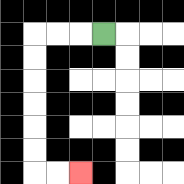{'start': '[4, 1]', 'end': '[3, 7]', 'path_directions': 'L,L,L,D,D,D,D,D,D,R,R', 'path_coordinates': '[[4, 1], [3, 1], [2, 1], [1, 1], [1, 2], [1, 3], [1, 4], [1, 5], [1, 6], [1, 7], [2, 7], [3, 7]]'}